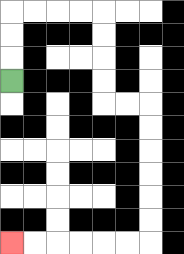{'start': '[0, 3]', 'end': '[0, 10]', 'path_directions': 'U,U,U,R,R,R,R,D,D,D,D,R,R,D,D,D,D,D,D,L,L,L,L,L,L', 'path_coordinates': '[[0, 3], [0, 2], [0, 1], [0, 0], [1, 0], [2, 0], [3, 0], [4, 0], [4, 1], [4, 2], [4, 3], [4, 4], [5, 4], [6, 4], [6, 5], [6, 6], [6, 7], [6, 8], [6, 9], [6, 10], [5, 10], [4, 10], [3, 10], [2, 10], [1, 10], [0, 10]]'}